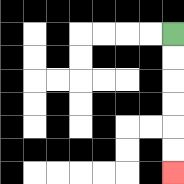{'start': '[7, 1]', 'end': '[7, 7]', 'path_directions': 'D,D,D,D,D,D', 'path_coordinates': '[[7, 1], [7, 2], [7, 3], [7, 4], [7, 5], [7, 6], [7, 7]]'}